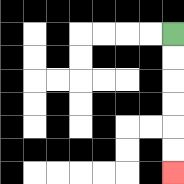{'start': '[7, 1]', 'end': '[7, 7]', 'path_directions': 'D,D,D,D,D,D', 'path_coordinates': '[[7, 1], [7, 2], [7, 3], [7, 4], [7, 5], [7, 6], [7, 7]]'}